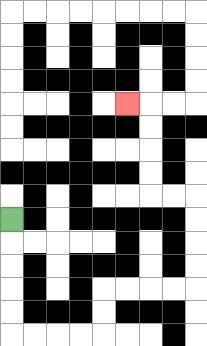{'start': '[0, 9]', 'end': '[5, 4]', 'path_directions': 'D,D,D,D,D,R,R,R,R,U,U,R,R,R,R,U,U,U,U,L,L,U,U,U,U,L', 'path_coordinates': '[[0, 9], [0, 10], [0, 11], [0, 12], [0, 13], [0, 14], [1, 14], [2, 14], [3, 14], [4, 14], [4, 13], [4, 12], [5, 12], [6, 12], [7, 12], [8, 12], [8, 11], [8, 10], [8, 9], [8, 8], [7, 8], [6, 8], [6, 7], [6, 6], [6, 5], [6, 4], [5, 4]]'}